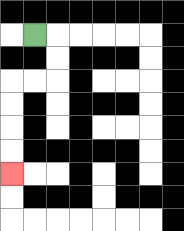{'start': '[1, 1]', 'end': '[0, 7]', 'path_directions': 'R,D,D,L,L,D,D,D,D', 'path_coordinates': '[[1, 1], [2, 1], [2, 2], [2, 3], [1, 3], [0, 3], [0, 4], [0, 5], [0, 6], [0, 7]]'}